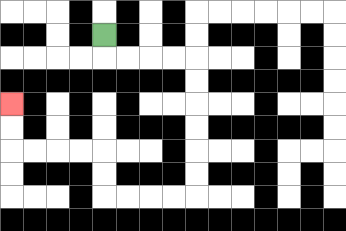{'start': '[4, 1]', 'end': '[0, 4]', 'path_directions': 'D,R,R,R,R,D,D,D,D,D,D,L,L,L,L,U,U,L,L,L,L,U,U', 'path_coordinates': '[[4, 1], [4, 2], [5, 2], [6, 2], [7, 2], [8, 2], [8, 3], [8, 4], [8, 5], [8, 6], [8, 7], [8, 8], [7, 8], [6, 8], [5, 8], [4, 8], [4, 7], [4, 6], [3, 6], [2, 6], [1, 6], [0, 6], [0, 5], [0, 4]]'}